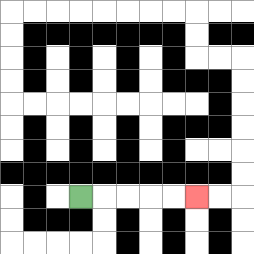{'start': '[3, 8]', 'end': '[8, 8]', 'path_directions': 'R,R,R,R,R', 'path_coordinates': '[[3, 8], [4, 8], [5, 8], [6, 8], [7, 8], [8, 8]]'}